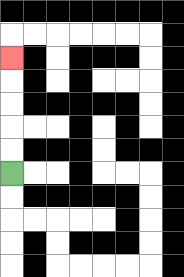{'start': '[0, 7]', 'end': '[0, 2]', 'path_directions': 'U,U,U,U,U', 'path_coordinates': '[[0, 7], [0, 6], [0, 5], [0, 4], [0, 3], [0, 2]]'}